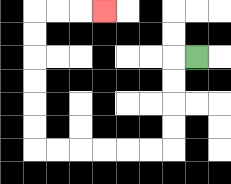{'start': '[8, 2]', 'end': '[4, 0]', 'path_directions': 'L,D,D,D,D,L,L,L,L,L,L,U,U,U,U,U,U,R,R,R', 'path_coordinates': '[[8, 2], [7, 2], [7, 3], [7, 4], [7, 5], [7, 6], [6, 6], [5, 6], [4, 6], [3, 6], [2, 6], [1, 6], [1, 5], [1, 4], [1, 3], [1, 2], [1, 1], [1, 0], [2, 0], [3, 0], [4, 0]]'}